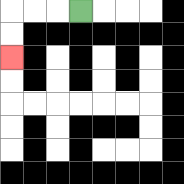{'start': '[3, 0]', 'end': '[0, 2]', 'path_directions': 'L,L,L,D,D', 'path_coordinates': '[[3, 0], [2, 0], [1, 0], [0, 0], [0, 1], [0, 2]]'}